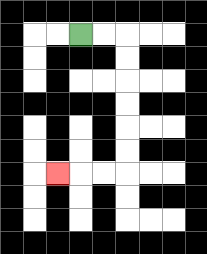{'start': '[3, 1]', 'end': '[2, 7]', 'path_directions': 'R,R,D,D,D,D,D,D,L,L,L', 'path_coordinates': '[[3, 1], [4, 1], [5, 1], [5, 2], [5, 3], [5, 4], [5, 5], [5, 6], [5, 7], [4, 7], [3, 7], [2, 7]]'}